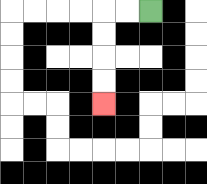{'start': '[6, 0]', 'end': '[4, 4]', 'path_directions': 'L,L,D,D,D,D', 'path_coordinates': '[[6, 0], [5, 0], [4, 0], [4, 1], [4, 2], [4, 3], [4, 4]]'}